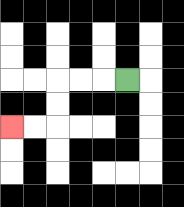{'start': '[5, 3]', 'end': '[0, 5]', 'path_directions': 'L,L,L,D,D,L,L', 'path_coordinates': '[[5, 3], [4, 3], [3, 3], [2, 3], [2, 4], [2, 5], [1, 5], [0, 5]]'}